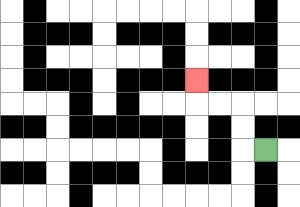{'start': '[11, 6]', 'end': '[8, 3]', 'path_directions': 'L,U,U,L,L,U', 'path_coordinates': '[[11, 6], [10, 6], [10, 5], [10, 4], [9, 4], [8, 4], [8, 3]]'}